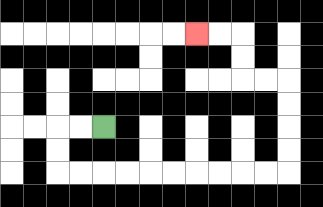{'start': '[4, 5]', 'end': '[8, 1]', 'path_directions': 'L,L,D,D,R,R,R,R,R,R,R,R,R,R,U,U,U,U,L,L,U,U,L,L', 'path_coordinates': '[[4, 5], [3, 5], [2, 5], [2, 6], [2, 7], [3, 7], [4, 7], [5, 7], [6, 7], [7, 7], [8, 7], [9, 7], [10, 7], [11, 7], [12, 7], [12, 6], [12, 5], [12, 4], [12, 3], [11, 3], [10, 3], [10, 2], [10, 1], [9, 1], [8, 1]]'}